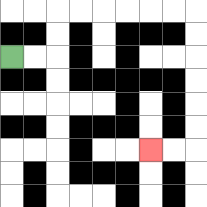{'start': '[0, 2]', 'end': '[6, 6]', 'path_directions': 'R,R,U,U,R,R,R,R,R,R,D,D,D,D,D,D,L,L', 'path_coordinates': '[[0, 2], [1, 2], [2, 2], [2, 1], [2, 0], [3, 0], [4, 0], [5, 0], [6, 0], [7, 0], [8, 0], [8, 1], [8, 2], [8, 3], [8, 4], [8, 5], [8, 6], [7, 6], [6, 6]]'}